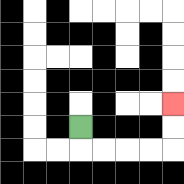{'start': '[3, 5]', 'end': '[7, 4]', 'path_directions': 'D,R,R,R,R,U,U', 'path_coordinates': '[[3, 5], [3, 6], [4, 6], [5, 6], [6, 6], [7, 6], [7, 5], [7, 4]]'}